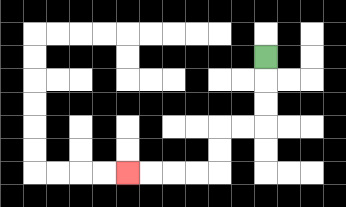{'start': '[11, 2]', 'end': '[5, 7]', 'path_directions': 'D,D,D,L,L,D,D,L,L,L,L', 'path_coordinates': '[[11, 2], [11, 3], [11, 4], [11, 5], [10, 5], [9, 5], [9, 6], [9, 7], [8, 7], [7, 7], [6, 7], [5, 7]]'}